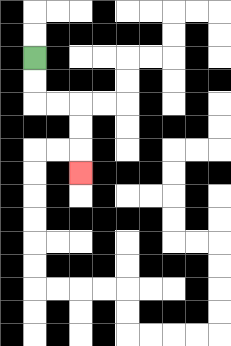{'start': '[1, 2]', 'end': '[3, 7]', 'path_directions': 'D,D,R,R,D,D,D', 'path_coordinates': '[[1, 2], [1, 3], [1, 4], [2, 4], [3, 4], [3, 5], [3, 6], [3, 7]]'}